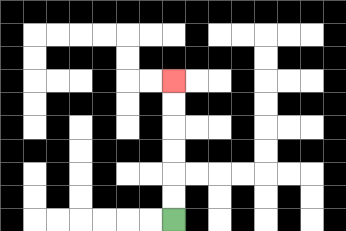{'start': '[7, 9]', 'end': '[7, 3]', 'path_directions': 'U,U,U,U,U,U', 'path_coordinates': '[[7, 9], [7, 8], [7, 7], [7, 6], [7, 5], [7, 4], [7, 3]]'}